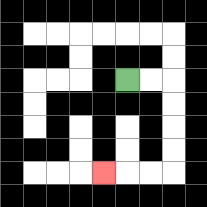{'start': '[5, 3]', 'end': '[4, 7]', 'path_directions': 'R,R,D,D,D,D,L,L,L', 'path_coordinates': '[[5, 3], [6, 3], [7, 3], [7, 4], [7, 5], [7, 6], [7, 7], [6, 7], [5, 7], [4, 7]]'}